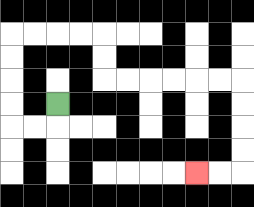{'start': '[2, 4]', 'end': '[8, 7]', 'path_directions': 'D,L,L,U,U,U,U,R,R,R,R,D,D,R,R,R,R,R,R,D,D,D,D,L,L', 'path_coordinates': '[[2, 4], [2, 5], [1, 5], [0, 5], [0, 4], [0, 3], [0, 2], [0, 1], [1, 1], [2, 1], [3, 1], [4, 1], [4, 2], [4, 3], [5, 3], [6, 3], [7, 3], [8, 3], [9, 3], [10, 3], [10, 4], [10, 5], [10, 6], [10, 7], [9, 7], [8, 7]]'}